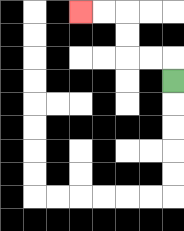{'start': '[7, 3]', 'end': '[3, 0]', 'path_directions': 'U,L,L,U,U,L,L', 'path_coordinates': '[[7, 3], [7, 2], [6, 2], [5, 2], [5, 1], [5, 0], [4, 0], [3, 0]]'}